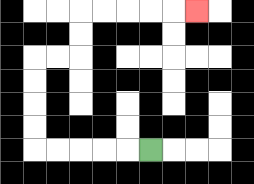{'start': '[6, 6]', 'end': '[8, 0]', 'path_directions': 'L,L,L,L,L,U,U,U,U,R,R,U,U,R,R,R,R,R', 'path_coordinates': '[[6, 6], [5, 6], [4, 6], [3, 6], [2, 6], [1, 6], [1, 5], [1, 4], [1, 3], [1, 2], [2, 2], [3, 2], [3, 1], [3, 0], [4, 0], [5, 0], [6, 0], [7, 0], [8, 0]]'}